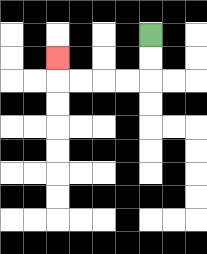{'start': '[6, 1]', 'end': '[2, 2]', 'path_directions': 'D,D,L,L,L,L,U', 'path_coordinates': '[[6, 1], [6, 2], [6, 3], [5, 3], [4, 3], [3, 3], [2, 3], [2, 2]]'}